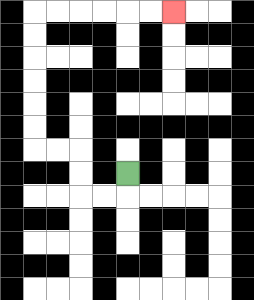{'start': '[5, 7]', 'end': '[7, 0]', 'path_directions': 'D,L,L,U,U,L,L,U,U,U,U,U,U,R,R,R,R,R,R', 'path_coordinates': '[[5, 7], [5, 8], [4, 8], [3, 8], [3, 7], [3, 6], [2, 6], [1, 6], [1, 5], [1, 4], [1, 3], [1, 2], [1, 1], [1, 0], [2, 0], [3, 0], [4, 0], [5, 0], [6, 0], [7, 0]]'}